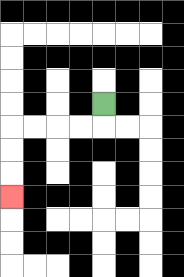{'start': '[4, 4]', 'end': '[0, 8]', 'path_directions': 'D,L,L,L,L,D,D,D', 'path_coordinates': '[[4, 4], [4, 5], [3, 5], [2, 5], [1, 5], [0, 5], [0, 6], [0, 7], [0, 8]]'}